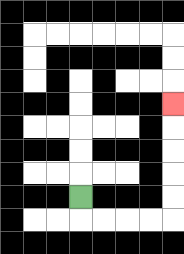{'start': '[3, 8]', 'end': '[7, 4]', 'path_directions': 'D,R,R,R,R,U,U,U,U,U', 'path_coordinates': '[[3, 8], [3, 9], [4, 9], [5, 9], [6, 9], [7, 9], [7, 8], [7, 7], [7, 6], [7, 5], [7, 4]]'}